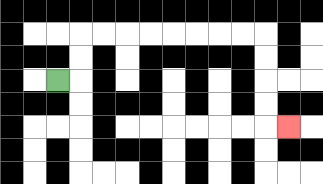{'start': '[2, 3]', 'end': '[12, 5]', 'path_directions': 'R,U,U,R,R,R,R,R,R,R,R,D,D,D,D,R', 'path_coordinates': '[[2, 3], [3, 3], [3, 2], [3, 1], [4, 1], [5, 1], [6, 1], [7, 1], [8, 1], [9, 1], [10, 1], [11, 1], [11, 2], [11, 3], [11, 4], [11, 5], [12, 5]]'}